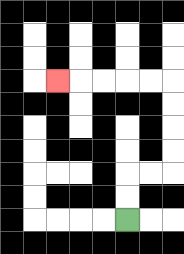{'start': '[5, 9]', 'end': '[2, 3]', 'path_directions': 'U,U,R,R,U,U,U,U,L,L,L,L,L', 'path_coordinates': '[[5, 9], [5, 8], [5, 7], [6, 7], [7, 7], [7, 6], [7, 5], [7, 4], [7, 3], [6, 3], [5, 3], [4, 3], [3, 3], [2, 3]]'}